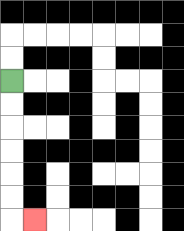{'start': '[0, 3]', 'end': '[1, 9]', 'path_directions': 'D,D,D,D,D,D,R', 'path_coordinates': '[[0, 3], [0, 4], [0, 5], [0, 6], [0, 7], [0, 8], [0, 9], [1, 9]]'}